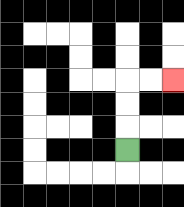{'start': '[5, 6]', 'end': '[7, 3]', 'path_directions': 'U,U,U,R,R', 'path_coordinates': '[[5, 6], [5, 5], [5, 4], [5, 3], [6, 3], [7, 3]]'}